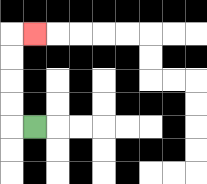{'start': '[1, 5]', 'end': '[1, 1]', 'path_directions': 'L,U,U,U,U,R', 'path_coordinates': '[[1, 5], [0, 5], [0, 4], [0, 3], [0, 2], [0, 1], [1, 1]]'}